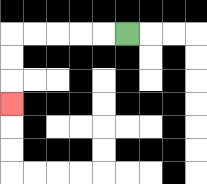{'start': '[5, 1]', 'end': '[0, 4]', 'path_directions': 'L,L,L,L,L,D,D,D', 'path_coordinates': '[[5, 1], [4, 1], [3, 1], [2, 1], [1, 1], [0, 1], [0, 2], [0, 3], [0, 4]]'}